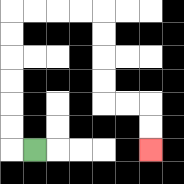{'start': '[1, 6]', 'end': '[6, 6]', 'path_directions': 'L,U,U,U,U,U,U,R,R,R,R,D,D,D,D,R,R,D,D', 'path_coordinates': '[[1, 6], [0, 6], [0, 5], [0, 4], [0, 3], [0, 2], [0, 1], [0, 0], [1, 0], [2, 0], [3, 0], [4, 0], [4, 1], [4, 2], [4, 3], [4, 4], [5, 4], [6, 4], [6, 5], [6, 6]]'}